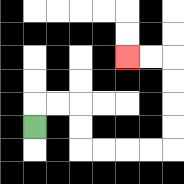{'start': '[1, 5]', 'end': '[5, 2]', 'path_directions': 'U,R,R,D,D,R,R,R,R,U,U,U,U,L,L', 'path_coordinates': '[[1, 5], [1, 4], [2, 4], [3, 4], [3, 5], [3, 6], [4, 6], [5, 6], [6, 6], [7, 6], [7, 5], [7, 4], [7, 3], [7, 2], [6, 2], [5, 2]]'}